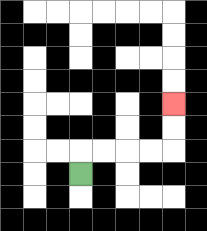{'start': '[3, 7]', 'end': '[7, 4]', 'path_directions': 'U,R,R,R,R,U,U', 'path_coordinates': '[[3, 7], [3, 6], [4, 6], [5, 6], [6, 6], [7, 6], [7, 5], [7, 4]]'}